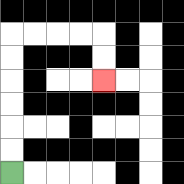{'start': '[0, 7]', 'end': '[4, 3]', 'path_directions': 'U,U,U,U,U,U,R,R,R,R,D,D', 'path_coordinates': '[[0, 7], [0, 6], [0, 5], [0, 4], [0, 3], [0, 2], [0, 1], [1, 1], [2, 1], [3, 1], [4, 1], [4, 2], [4, 3]]'}